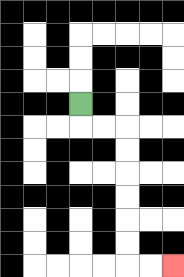{'start': '[3, 4]', 'end': '[7, 11]', 'path_directions': 'D,R,R,D,D,D,D,D,D,R,R', 'path_coordinates': '[[3, 4], [3, 5], [4, 5], [5, 5], [5, 6], [5, 7], [5, 8], [5, 9], [5, 10], [5, 11], [6, 11], [7, 11]]'}